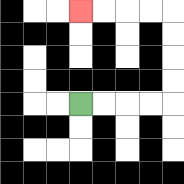{'start': '[3, 4]', 'end': '[3, 0]', 'path_directions': 'R,R,R,R,U,U,U,U,L,L,L,L', 'path_coordinates': '[[3, 4], [4, 4], [5, 4], [6, 4], [7, 4], [7, 3], [7, 2], [7, 1], [7, 0], [6, 0], [5, 0], [4, 0], [3, 0]]'}